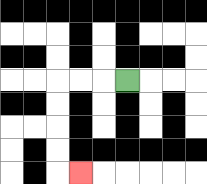{'start': '[5, 3]', 'end': '[3, 7]', 'path_directions': 'L,L,L,D,D,D,D,R', 'path_coordinates': '[[5, 3], [4, 3], [3, 3], [2, 3], [2, 4], [2, 5], [2, 6], [2, 7], [3, 7]]'}